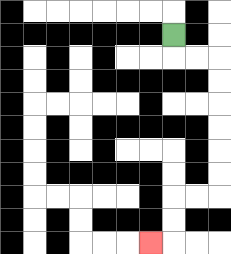{'start': '[7, 1]', 'end': '[6, 10]', 'path_directions': 'D,R,R,D,D,D,D,D,D,L,L,D,D,L', 'path_coordinates': '[[7, 1], [7, 2], [8, 2], [9, 2], [9, 3], [9, 4], [9, 5], [9, 6], [9, 7], [9, 8], [8, 8], [7, 8], [7, 9], [7, 10], [6, 10]]'}